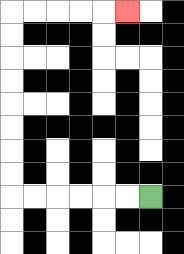{'start': '[6, 8]', 'end': '[5, 0]', 'path_directions': 'L,L,L,L,L,L,U,U,U,U,U,U,U,U,R,R,R,R,R', 'path_coordinates': '[[6, 8], [5, 8], [4, 8], [3, 8], [2, 8], [1, 8], [0, 8], [0, 7], [0, 6], [0, 5], [0, 4], [0, 3], [0, 2], [0, 1], [0, 0], [1, 0], [2, 0], [3, 0], [4, 0], [5, 0]]'}